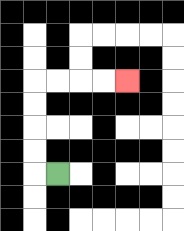{'start': '[2, 7]', 'end': '[5, 3]', 'path_directions': 'L,U,U,U,U,R,R,R,R', 'path_coordinates': '[[2, 7], [1, 7], [1, 6], [1, 5], [1, 4], [1, 3], [2, 3], [3, 3], [4, 3], [5, 3]]'}